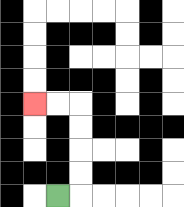{'start': '[2, 8]', 'end': '[1, 4]', 'path_directions': 'R,U,U,U,U,L,L', 'path_coordinates': '[[2, 8], [3, 8], [3, 7], [3, 6], [3, 5], [3, 4], [2, 4], [1, 4]]'}